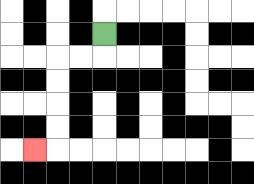{'start': '[4, 1]', 'end': '[1, 6]', 'path_directions': 'D,L,L,D,D,D,D,L', 'path_coordinates': '[[4, 1], [4, 2], [3, 2], [2, 2], [2, 3], [2, 4], [2, 5], [2, 6], [1, 6]]'}